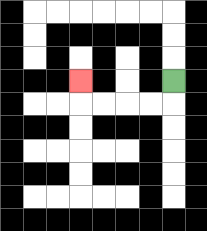{'start': '[7, 3]', 'end': '[3, 3]', 'path_directions': 'D,L,L,L,L,U', 'path_coordinates': '[[7, 3], [7, 4], [6, 4], [5, 4], [4, 4], [3, 4], [3, 3]]'}